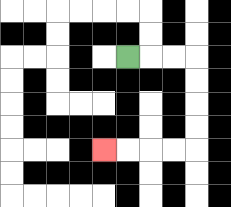{'start': '[5, 2]', 'end': '[4, 6]', 'path_directions': 'R,R,R,D,D,D,D,L,L,L,L', 'path_coordinates': '[[5, 2], [6, 2], [7, 2], [8, 2], [8, 3], [8, 4], [8, 5], [8, 6], [7, 6], [6, 6], [5, 6], [4, 6]]'}